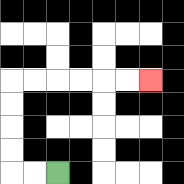{'start': '[2, 7]', 'end': '[6, 3]', 'path_directions': 'L,L,U,U,U,U,R,R,R,R,R,R', 'path_coordinates': '[[2, 7], [1, 7], [0, 7], [0, 6], [0, 5], [0, 4], [0, 3], [1, 3], [2, 3], [3, 3], [4, 3], [5, 3], [6, 3]]'}